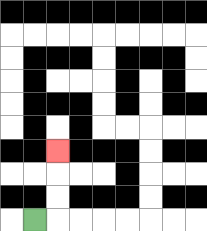{'start': '[1, 9]', 'end': '[2, 6]', 'path_directions': 'R,U,U,U', 'path_coordinates': '[[1, 9], [2, 9], [2, 8], [2, 7], [2, 6]]'}